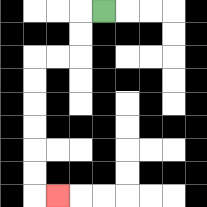{'start': '[4, 0]', 'end': '[2, 8]', 'path_directions': 'L,D,D,L,L,D,D,D,D,D,D,R', 'path_coordinates': '[[4, 0], [3, 0], [3, 1], [3, 2], [2, 2], [1, 2], [1, 3], [1, 4], [1, 5], [1, 6], [1, 7], [1, 8], [2, 8]]'}